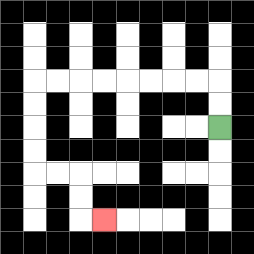{'start': '[9, 5]', 'end': '[4, 9]', 'path_directions': 'U,U,L,L,L,L,L,L,L,L,D,D,D,D,R,R,D,D,R', 'path_coordinates': '[[9, 5], [9, 4], [9, 3], [8, 3], [7, 3], [6, 3], [5, 3], [4, 3], [3, 3], [2, 3], [1, 3], [1, 4], [1, 5], [1, 6], [1, 7], [2, 7], [3, 7], [3, 8], [3, 9], [4, 9]]'}